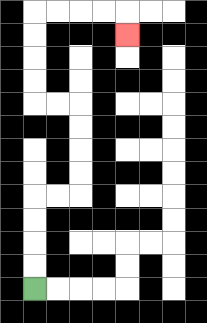{'start': '[1, 12]', 'end': '[5, 1]', 'path_directions': 'U,U,U,U,R,R,U,U,U,U,L,L,U,U,U,U,R,R,R,R,D', 'path_coordinates': '[[1, 12], [1, 11], [1, 10], [1, 9], [1, 8], [2, 8], [3, 8], [3, 7], [3, 6], [3, 5], [3, 4], [2, 4], [1, 4], [1, 3], [1, 2], [1, 1], [1, 0], [2, 0], [3, 0], [4, 0], [5, 0], [5, 1]]'}